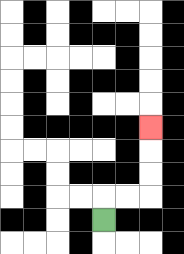{'start': '[4, 9]', 'end': '[6, 5]', 'path_directions': 'U,R,R,U,U,U', 'path_coordinates': '[[4, 9], [4, 8], [5, 8], [6, 8], [6, 7], [6, 6], [6, 5]]'}